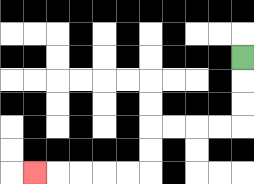{'start': '[10, 2]', 'end': '[1, 7]', 'path_directions': 'D,D,D,L,L,L,L,D,D,L,L,L,L,L', 'path_coordinates': '[[10, 2], [10, 3], [10, 4], [10, 5], [9, 5], [8, 5], [7, 5], [6, 5], [6, 6], [6, 7], [5, 7], [4, 7], [3, 7], [2, 7], [1, 7]]'}